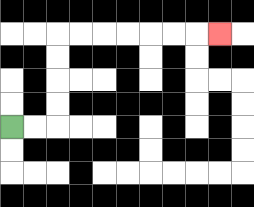{'start': '[0, 5]', 'end': '[9, 1]', 'path_directions': 'R,R,U,U,U,U,R,R,R,R,R,R,R', 'path_coordinates': '[[0, 5], [1, 5], [2, 5], [2, 4], [2, 3], [2, 2], [2, 1], [3, 1], [4, 1], [5, 1], [6, 1], [7, 1], [8, 1], [9, 1]]'}